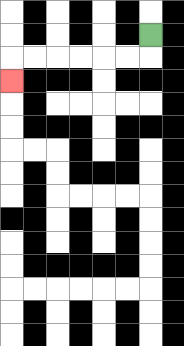{'start': '[6, 1]', 'end': '[0, 3]', 'path_directions': 'D,L,L,L,L,L,L,D', 'path_coordinates': '[[6, 1], [6, 2], [5, 2], [4, 2], [3, 2], [2, 2], [1, 2], [0, 2], [0, 3]]'}